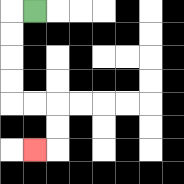{'start': '[1, 0]', 'end': '[1, 6]', 'path_directions': 'L,D,D,D,D,R,R,D,D,L', 'path_coordinates': '[[1, 0], [0, 0], [0, 1], [0, 2], [0, 3], [0, 4], [1, 4], [2, 4], [2, 5], [2, 6], [1, 6]]'}